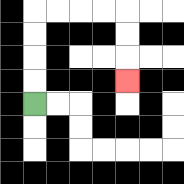{'start': '[1, 4]', 'end': '[5, 3]', 'path_directions': 'U,U,U,U,R,R,R,R,D,D,D', 'path_coordinates': '[[1, 4], [1, 3], [1, 2], [1, 1], [1, 0], [2, 0], [3, 0], [4, 0], [5, 0], [5, 1], [5, 2], [5, 3]]'}